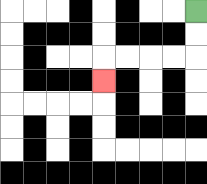{'start': '[8, 0]', 'end': '[4, 3]', 'path_directions': 'D,D,L,L,L,L,D', 'path_coordinates': '[[8, 0], [8, 1], [8, 2], [7, 2], [6, 2], [5, 2], [4, 2], [4, 3]]'}